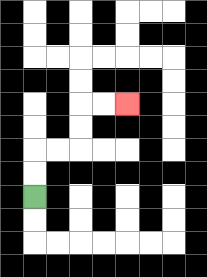{'start': '[1, 8]', 'end': '[5, 4]', 'path_directions': 'U,U,R,R,U,U,R,R', 'path_coordinates': '[[1, 8], [1, 7], [1, 6], [2, 6], [3, 6], [3, 5], [3, 4], [4, 4], [5, 4]]'}